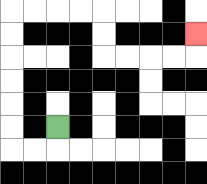{'start': '[2, 5]', 'end': '[8, 1]', 'path_directions': 'D,L,L,U,U,U,U,U,U,R,R,R,R,D,D,R,R,R,R,U', 'path_coordinates': '[[2, 5], [2, 6], [1, 6], [0, 6], [0, 5], [0, 4], [0, 3], [0, 2], [0, 1], [0, 0], [1, 0], [2, 0], [3, 0], [4, 0], [4, 1], [4, 2], [5, 2], [6, 2], [7, 2], [8, 2], [8, 1]]'}